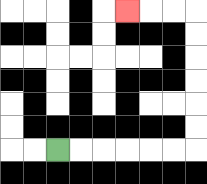{'start': '[2, 6]', 'end': '[5, 0]', 'path_directions': 'R,R,R,R,R,R,U,U,U,U,U,U,L,L,L', 'path_coordinates': '[[2, 6], [3, 6], [4, 6], [5, 6], [6, 6], [7, 6], [8, 6], [8, 5], [8, 4], [8, 3], [8, 2], [8, 1], [8, 0], [7, 0], [6, 0], [5, 0]]'}